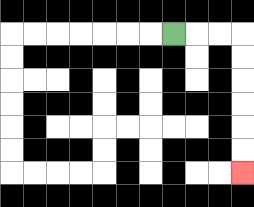{'start': '[7, 1]', 'end': '[10, 7]', 'path_directions': 'R,R,R,D,D,D,D,D,D', 'path_coordinates': '[[7, 1], [8, 1], [9, 1], [10, 1], [10, 2], [10, 3], [10, 4], [10, 5], [10, 6], [10, 7]]'}